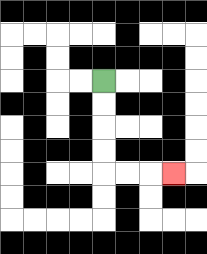{'start': '[4, 3]', 'end': '[7, 7]', 'path_directions': 'D,D,D,D,R,R,R', 'path_coordinates': '[[4, 3], [4, 4], [4, 5], [4, 6], [4, 7], [5, 7], [6, 7], [7, 7]]'}